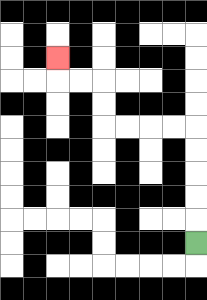{'start': '[8, 10]', 'end': '[2, 2]', 'path_directions': 'U,U,U,U,U,L,L,L,L,U,U,L,L,U', 'path_coordinates': '[[8, 10], [8, 9], [8, 8], [8, 7], [8, 6], [8, 5], [7, 5], [6, 5], [5, 5], [4, 5], [4, 4], [4, 3], [3, 3], [2, 3], [2, 2]]'}